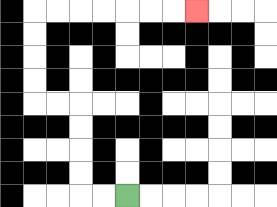{'start': '[5, 8]', 'end': '[8, 0]', 'path_directions': 'L,L,U,U,U,U,L,L,U,U,U,U,R,R,R,R,R,R,R', 'path_coordinates': '[[5, 8], [4, 8], [3, 8], [3, 7], [3, 6], [3, 5], [3, 4], [2, 4], [1, 4], [1, 3], [1, 2], [1, 1], [1, 0], [2, 0], [3, 0], [4, 0], [5, 0], [6, 0], [7, 0], [8, 0]]'}